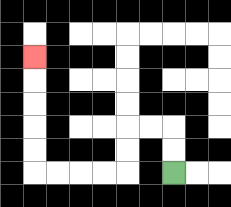{'start': '[7, 7]', 'end': '[1, 2]', 'path_directions': 'U,U,L,L,D,D,L,L,L,L,U,U,U,U,U', 'path_coordinates': '[[7, 7], [7, 6], [7, 5], [6, 5], [5, 5], [5, 6], [5, 7], [4, 7], [3, 7], [2, 7], [1, 7], [1, 6], [1, 5], [1, 4], [1, 3], [1, 2]]'}